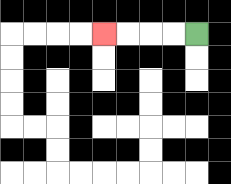{'start': '[8, 1]', 'end': '[4, 1]', 'path_directions': 'L,L,L,L', 'path_coordinates': '[[8, 1], [7, 1], [6, 1], [5, 1], [4, 1]]'}